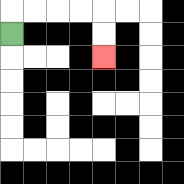{'start': '[0, 1]', 'end': '[4, 2]', 'path_directions': 'U,R,R,R,R,D,D', 'path_coordinates': '[[0, 1], [0, 0], [1, 0], [2, 0], [3, 0], [4, 0], [4, 1], [4, 2]]'}